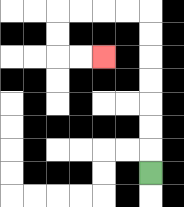{'start': '[6, 7]', 'end': '[4, 2]', 'path_directions': 'U,U,U,U,U,U,U,L,L,L,L,D,D,R,R', 'path_coordinates': '[[6, 7], [6, 6], [6, 5], [6, 4], [6, 3], [6, 2], [6, 1], [6, 0], [5, 0], [4, 0], [3, 0], [2, 0], [2, 1], [2, 2], [3, 2], [4, 2]]'}